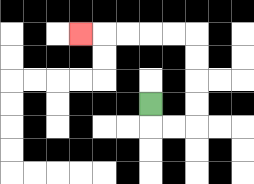{'start': '[6, 4]', 'end': '[3, 1]', 'path_directions': 'D,R,R,U,U,U,U,L,L,L,L,L', 'path_coordinates': '[[6, 4], [6, 5], [7, 5], [8, 5], [8, 4], [8, 3], [8, 2], [8, 1], [7, 1], [6, 1], [5, 1], [4, 1], [3, 1]]'}